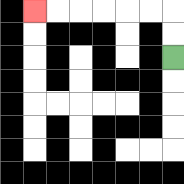{'start': '[7, 2]', 'end': '[1, 0]', 'path_directions': 'U,U,L,L,L,L,L,L', 'path_coordinates': '[[7, 2], [7, 1], [7, 0], [6, 0], [5, 0], [4, 0], [3, 0], [2, 0], [1, 0]]'}